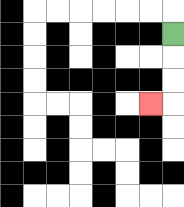{'start': '[7, 1]', 'end': '[6, 4]', 'path_directions': 'D,D,D,L', 'path_coordinates': '[[7, 1], [7, 2], [7, 3], [7, 4], [6, 4]]'}